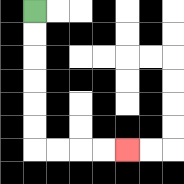{'start': '[1, 0]', 'end': '[5, 6]', 'path_directions': 'D,D,D,D,D,D,R,R,R,R', 'path_coordinates': '[[1, 0], [1, 1], [1, 2], [1, 3], [1, 4], [1, 5], [1, 6], [2, 6], [3, 6], [4, 6], [5, 6]]'}